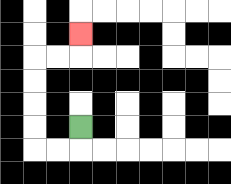{'start': '[3, 5]', 'end': '[3, 1]', 'path_directions': 'D,L,L,U,U,U,U,R,R,U', 'path_coordinates': '[[3, 5], [3, 6], [2, 6], [1, 6], [1, 5], [1, 4], [1, 3], [1, 2], [2, 2], [3, 2], [3, 1]]'}